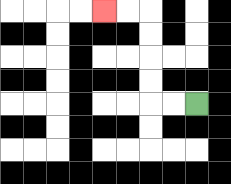{'start': '[8, 4]', 'end': '[4, 0]', 'path_directions': 'L,L,U,U,U,U,L,L', 'path_coordinates': '[[8, 4], [7, 4], [6, 4], [6, 3], [6, 2], [6, 1], [6, 0], [5, 0], [4, 0]]'}